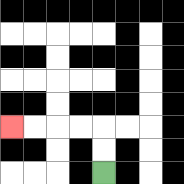{'start': '[4, 7]', 'end': '[0, 5]', 'path_directions': 'U,U,L,L,L,L', 'path_coordinates': '[[4, 7], [4, 6], [4, 5], [3, 5], [2, 5], [1, 5], [0, 5]]'}